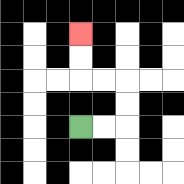{'start': '[3, 5]', 'end': '[3, 1]', 'path_directions': 'R,R,U,U,L,L,U,U', 'path_coordinates': '[[3, 5], [4, 5], [5, 5], [5, 4], [5, 3], [4, 3], [3, 3], [3, 2], [3, 1]]'}